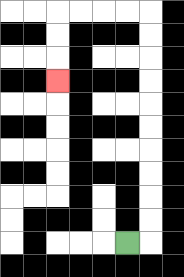{'start': '[5, 10]', 'end': '[2, 3]', 'path_directions': 'R,U,U,U,U,U,U,U,U,U,U,L,L,L,L,D,D,D', 'path_coordinates': '[[5, 10], [6, 10], [6, 9], [6, 8], [6, 7], [6, 6], [6, 5], [6, 4], [6, 3], [6, 2], [6, 1], [6, 0], [5, 0], [4, 0], [3, 0], [2, 0], [2, 1], [2, 2], [2, 3]]'}